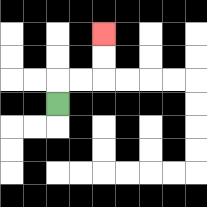{'start': '[2, 4]', 'end': '[4, 1]', 'path_directions': 'U,R,R,U,U', 'path_coordinates': '[[2, 4], [2, 3], [3, 3], [4, 3], [4, 2], [4, 1]]'}